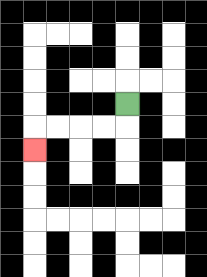{'start': '[5, 4]', 'end': '[1, 6]', 'path_directions': 'D,L,L,L,L,D', 'path_coordinates': '[[5, 4], [5, 5], [4, 5], [3, 5], [2, 5], [1, 5], [1, 6]]'}